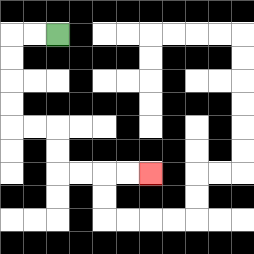{'start': '[2, 1]', 'end': '[6, 7]', 'path_directions': 'L,L,D,D,D,D,R,R,D,D,R,R,R,R', 'path_coordinates': '[[2, 1], [1, 1], [0, 1], [0, 2], [0, 3], [0, 4], [0, 5], [1, 5], [2, 5], [2, 6], [2, 7], [3, 7], [4, 7], [5, 7], [6, 7]]'}